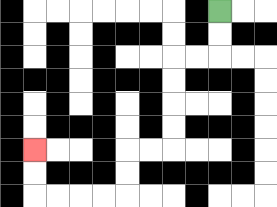{'start': '[9, 0]', 'end': '[1, 6]', 'path_directions': 'D,D,L,L,D,D,D,D,L,L,D,D,L,L,L,L,U,U', 'path_coordinates': '[[9, 0], [9, 1], [9, 2], [8, 2], [7, 2], [7, 3], [7, 4], [7, 5], [7, 6], [6, 6], [5, 6], [5, 7], [5, 8], [4, 8], [3, 8], [2, 8], [1, 8], [1, 7], [1, 6]]'}